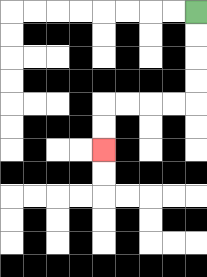{'start': '[8, 0]', 'end': '[4, 6]', 'path_directions': 'D,D,D,D,L,L,L,L,D,D', 'path_coordinates': '[[8, 0], [8, 1], [8, 2], [8, 3], [8, 4], [7, 4], [6, 4], [5, 4], [4, 4], [4, 5], [4, 6]]'}